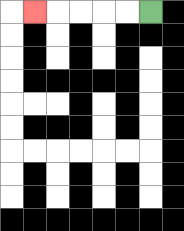{'start': '[6, 0]', 'end': '[1, 0]', 'path_directions': 'L,L,L,L,L', 'path_coordinates': '[[6, 0], [5, 0], [4, 0], [3, 0], [2, 0], [1, 0]]'}